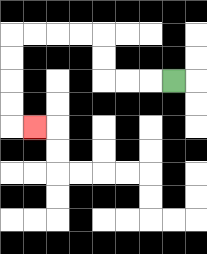{'start': '[7, 3]', 'end': '[1, 5]', 'path_directions': 'L,L,L,U,U,L,L,L,L,D,D,D,D,R', 'path_coordinates': '[[7, 3], [6, 3], [5, 3], [4, 3], [4, 2], [4, 1], [3, 1], [2, 1], [1, 1], [0, 1], [0, 2], [0, 3], [0, 4], [0, 5], [1, 5]]'}